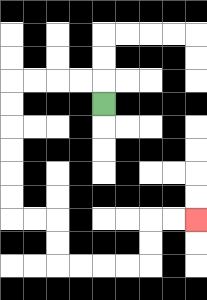{'start': '[4, 4]', 'end': '[8, 9]', 'path_directions': 'U,L,L,L,L,D,D,D,D,D,D,R,R,D,D,R,R,R,R,U,U,R,R', 'path_coordinates': '[[4, 4], [4, 3], [3, 3], [2, 3], [1, 3], [0, 3], [0, 4], [0, 5], [0, 6], [0, 7], [0, 8], [0, 9], [1, 9], [2, 9], [2, 10], [2, 11], [3, 11], [4, 11], [5, 11], [6, 11], [6, 10], [6, 9], [7, 9], [8, 9]]'}